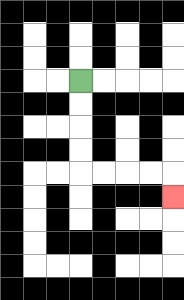{'start': '[3, 3]', 'end': '[7, 8]', 'path_directions': 'D,D,D,D,R,R,R,R,D', 'path_coordinates': '[[3, 3], [3, 4], [3, 5], [3, 6], [3, 7], [4, 7], [5, 7], [6, 7], [7, 7], [7, 8]]'}